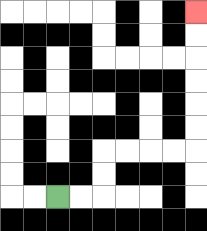{'start': '[2, 8]', 'end': '[8, 0]', 'path_directions': 'R,R,U,U,R,R,R,R,U,U,U,U,U,U', 'path_coordinates': '[[2, 8], [3, 8], [4, 8], [4, 7], [4, 6], [5, 6], [6, 6], [7, 6], [8, 6], [8, 5], [8, 4], [8, 3], [8, 2], [8, 1], [8, 0]]'}